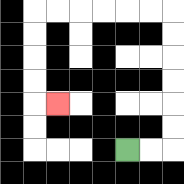{'start': '[5, 6]', 'end': '[2, 4]', 'path_directions': 'R,R,U,U,U,U,U,U,L,L,L,L,L,L,D,D,D,D,R', 'path_coordinates': '[[5, 6], [6, 6], [7, 6], [7, 5], [7, 4], [7, 3], [7, 2], [7, 1], [7, 0], [6, 0], [5, 0], [4, 0], [3, 0], [2, 0], [1, 0], [1, 1], [1, 2], [1, 3], [1, 4], [2, 4]]'}